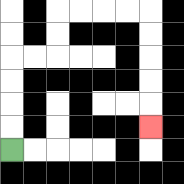{'start': '[0, 6]', 'end': '[6, 5]', 'path_directions': 'U,U,U,U,R,R,U,U,R,R,R,R,D,D,D,D,D', 'path_coordinates': '[[0, 6], [0, 5], [0, 4], [0, 3], [0, 2], [1, 2], [2, 2], [2, 1], [2, 0], [3, 0], [4, 0], [5, 0], [6, 0], [6, 1], [6, 2], [6, 3], [6, 4], [6, 5]]'}